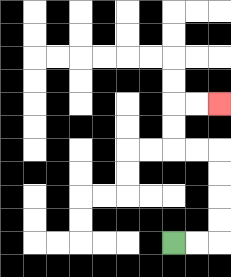{'start': '[7, 10]', 'end': '[9, 4]', 'path_directions': 'R,R,U,U,U,U,L,L,U,U,R,R', 'path_coordinates': '[[7, 10], [8, 10], [9, 10], [9, 9], [9, 8], [9, 7], [9, 6], [8, 6], [7, 6], [7, 5], [7, 4], [8, 4], [9, 4]]'}